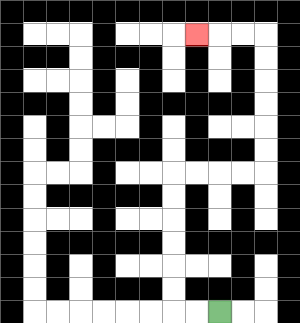{'start': '[9, 13]', 'end': '[8, 1]', 'path_directions': 'L,L,U,U,U,U,U,U,R,R,R,R,U,U,U,U,U,U,L,L,L', 'path_coordinates': '[[9, 13], [8, 13], [7, 13], [7, 12], [7, 11], [7, 10], [7, 9], [7, 8], [7, 7], [8, 7], [9, 7], [10, 7], [11, 7], [11, 6], [11, 5], [11, 4], [11, 3], [11, 2], [11, 1], [10, 1], [9, 1], [8, 1]]'}